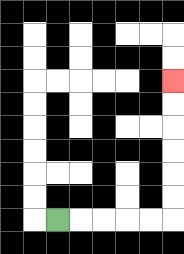{'start': '[2, 9]', 'end': '[7, 3]', 'path_directions': 'R,R,R,R,R,U,U,U,U,U,U', 'path_coordinates': '[[2, 9], [3, 9], [4, 9], [5, 9], [6, 9], [7, 9], [7, 8], [7, 7], [7, 6], [7, 5], [7, 4], [7, 3]]'}